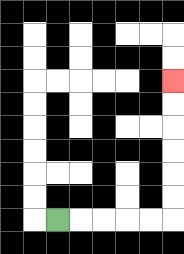{'start': '[2, 9]', 'end': '[7, 3]', 'path_directions': 'R,R,R,R,R,U,U,U,U,U,U', 'path_coordinates': '[[2, 9], [3, 9], [4, 9], [5, 9], [6, 9], [7, 9], [7, 8], [7, 7], [7, 6], [7, 5], [7, 4], [7, 3]]'}